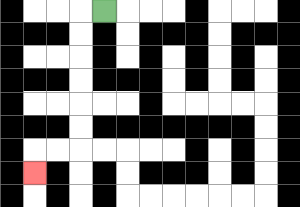{'start': '[4, 0]', 'end': '[1, 7]', 'path_directions': 'L,D,D,D,D,D,D,L,L,D', 'path_coordinates': '[[4, 0], [3, 0], [3, 1], [3, 2], [3, 3], [3, 4], [3, 5], [3, 6], [2, 6], [1, 6], [1, 7]]'}